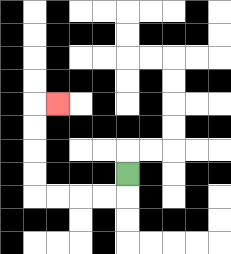{'start': '[5, 7]', 'end': '[2, 4]', 'path_directions': 'D,L,L,L,L,U,U,U,U,R', 'path_coordinates': '[[5, 7], [5, 8], [4, 8], [3, 8], [2, 8], [1, 8], [1, 7], [1, 6], [1, 5], [1, 4], [2, 4]]'}